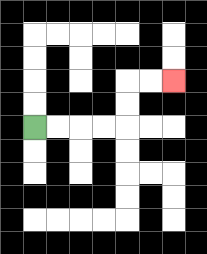{'start': '[1, 5]', 'end': '[7, 3]', 'path_directions': 'R,R,R,R,U,U,R,R', 'path_coordinates': '[[1, 5], [2, 5], [3, 5], [4, 5], [5, 5], [5, 4], [5, 3], [6, 3], [7, 3]]'}